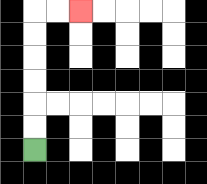{'start': '[1, 6]', 'end': '[3, 0]', 'path_directions': 'U,U,U,U,U,U,R,R', 'path_coordinates': '[[1, 6], [1, 5], [1, 4], [1, 3], [1, 2], [1, 1], [1, 0], [2, 0], [3, 0]]'}